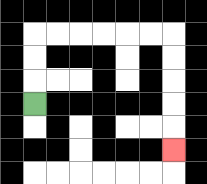{'start': '[1, 4]', 'end': '[7, 6]', 'path_directions': 'U,U,U,R,R,R,R,R,R,D,D,D,D,D', 'path_coordinates': '[[1, 4], [1, 3], [1, 2], [1, 1], [2, 1], [3, 1], [4, 1], [5, 1], [6, 1], [7, 1], [7, 2], [7, 3], [7, 4], [7, 5], [7, 6]]'}